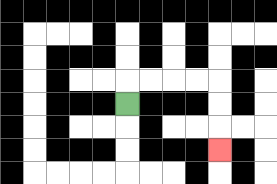{'start': '[5, 4]', 'end': '[9, 6]', 'path_directions': 'U,R,R,R,R,D,D,D', 'path_coordinates': '[[5, 4], [5, 3], [6, 3], [7, 3], [8, 3], [9, 3], [9, 4], [9, 5], [9, 6]]'}